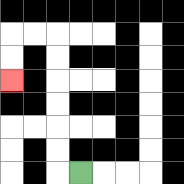{'start': '[3, 7]', 'end': '[0, 3]', 'path_directions': 'L,U,U,U,U,U,U,L,L,D,D', 'path_coordinates': '[[3, 7], [2, 7], [2, 6], [2, 5], [2, 4], [2, 3], [2, 2], [2, 1], [1, 1], [0, 1], [0, 2], [0, 3]]'}